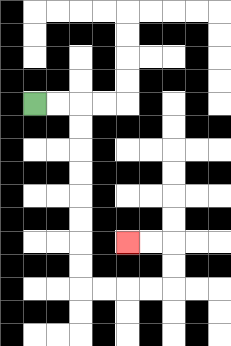{'start': '[1, 4]', 'end': '[5, 10]', 'path_directions': 'R,R,D,D,D,D,D,D,D,D,R,R,R,R,U,U,L,L', 'path_coordinates': '[[1, 4], [2, 4], [3, 4], [3, 5], [3, 6], [3, 7], [3, 8], [3, 9], [3, 10], [3, 11], [3, 12], [4, 12], [5, 12], [6, 12], [7, 12], [7, 11], [7, 10], [6, 10], [5, 10]]'}